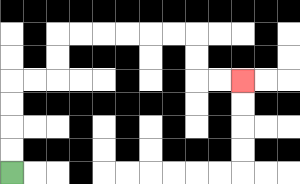{'start': '[0, 7]', 'end': '[10, 3]', 'path_directions': 'U,U,U,U,R,R,U,U,R,R,R,R,R,R,D,D,R,R', 'path_coordinates': '[[0, 7], [0, 6], [0, 5], [0, 4], [0, 3], [1, 3], [2, 3], [2, 2], [2, 1], [3, 1], [4, 1], [5, 1], [6, 1], [7, 1], [8, 1], [8, 2], [8, 3], [9, 3], [10, 3]]'}